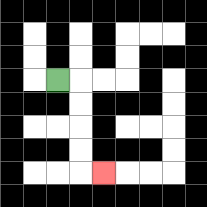{'start': '[2, 3]', 'end': '[4, 7]', 'path_directions': 'R,D,D,D,D,R', 'path_coordinates': '[[2, 3], [3, 3], [3, 4], [3, 5], [3, 6], [3, 7], [4, 7]]'}